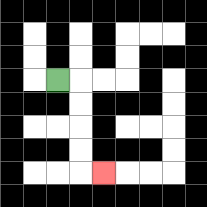{'start': '[2, 3]', 'end': '[4, 7]', 'path_directions': 'R,D,D,D,D,R', 'path_coordinates': '[[2, 3], [3, 3], [3, 4], [3, 5], [3, 6], [3, 7], [4, 7]]'}